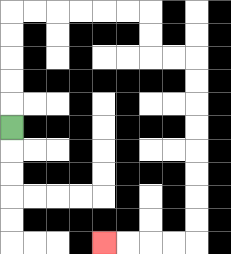{'start': '[0, 5]', 'end': '[4, 10]', 'path_directions': 'U,U,U,U,U,R,R,R,R,R,R,D,D,R,R,D,D,D,D,D,D,D,D,L,L,L,L', 'path_coordinates': '[[0, 5], [0, 4], [0, 3], [0, 2], [0, 1], [0, 0], [1, 0], [2, 0], [3, 0], [4, 0], [5, 0], [6, 0], [6, 1], [6, 2], [7, 2], [8, 2], [8, 3], [8, 4], [8, 5], [8, 6], [8, 7], [8, 8], [8, 9], [8, 10], [7, 10], [6, 10], [5, 10], [4, 10]]'}